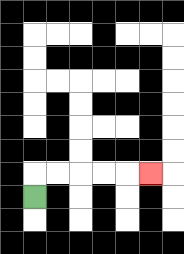{'start': '[1, 8]', 'end': '[6, 7]', 'path_directions': 'U,R,R,R,R,R', 'path_coordinates': '[[1, 8], [1, 7], [2, 7], [3, 7], [4, 7], [5, 7], [6, 7]]'}